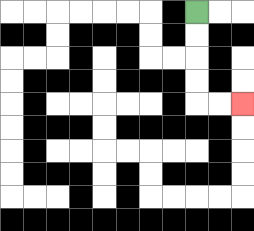{'start': '[8, 0]', 'end': '[10, 4]', 'path_directions': 'D,D,D,D,R,R', 'path_coordinates': '[[8, 0], [8, 1], [8, 2], [8, 3], [8, 4], [9, 4], [10, 4]]'}